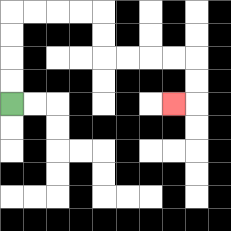{'start': '[0, 4]', 'end': '[7, 4]', 'path_directions': 'U,U,U,U,R,R,R,R,D,D,R,R,R,R,D,D,L', 'path_coordinates': '[[0, 4], [0, 3], [0, 2], [0, 1], [0, 0], [1, 0], [2, 0], [3, 0], [4, 0], [4, 1], [4, 2], [5, 2], [6, 2], [7, 2], [8, 2], [8, 3], [8, 4], [7, 4]]'}